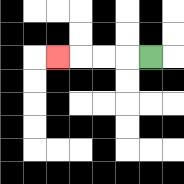{'start': '[6, 2]', 'end': '[2, 2]', 'path_directions': 'L,L,L,L', 'path_coordinates': '[[6, 2], [5, 2], [4, 2], [3, 2], [2, 2]]'}